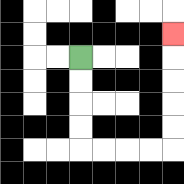{'start': '[3, 2]', 'end': '[7, 1]', 'path_directions': 'D,D,D,D,R,R,R,R,U,U,U,U,U', 'path_coordinates': '[[3, 2], [3, 3], [3, 4], [3, 5], [3, 6], [4, 6], [5, 6], [6, 6], [7, 6], [7, 5], [7, 4], [7, 3], [7, 2], [7, 1]]'}